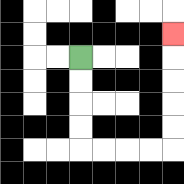{'start': '[3, 2]', 'end': '[7, 1]', 'path_directions': 'D,D,D,D,R,R,R,R,U,U,U,U,U', 'path_coordinates': '[[3, 2], [3, 3], [3, 4], [3, 5], [3, 6], [4, 6], [5, 6], [6, 6], [7, 6], [7, 5], [7, 4], [7, 3], [7, 2], [7, 1]]'}